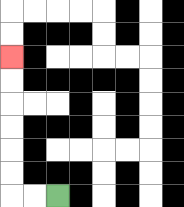{'start': '[2, 8]', 'end': '[0, 2]', 'path_directions': 'L,L,U,U,U,U,U,U', 'path_coordinates': '[[2, 8], [1, 8], [0, 8], [0, 7], [0, 6], [0, 5], [0, 4], [0, 3], [0, 2]]'}